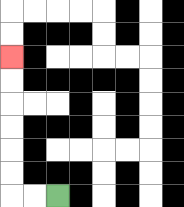{'start': '[2, 8]', 'end': '[0, 2]', 'path_directions': 'L,L,U,U,U,U,U,U', 'path_coordinates': '[[2, 8], [1, 8], [0, 8], [0, 7], [0, 6], [0, 5], [0, 4], [0, 3], [0, 2]]'}